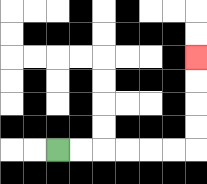{'start': '[2, 6]', 'end': '[8, 2]', 'path_directions': 'R,R,R,R,R,R,U,U,U,U', 'path_coordinates': '[[2, 6], [3, 6], [4, 6], [5, 6], [6, 6], [7, 6], [8, 6], [8, 5], [8, 4], [8, 3], [8, 2]]'}